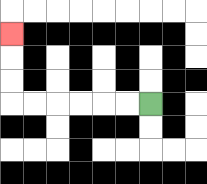{'start': '[6, 4]', 'end': '[0, 1]', 'path_directions': 'L,L,L,L,L,L,U,U,U', 'path_coordinates': '[[6, 4], [5, 4], [4, 4], [3, 4], [2, 4], [1, 4], [0, 4], [0, 3], [0, 2], [0, 1]]'}